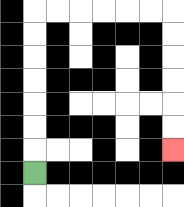{'start': '[1, 7]', 'end': '[7, 6]', 'path_directions': 'U,U,U,U,U,U,U,R,R,R,R,R,R,D,D,D,D,D,D', 'path_coordinates': '[[1, 7], [1, 6], [1, 5], [1, 4], [1, 3], [1, 2], [1, 1], [1, 0], [2, 0], [3, 0], [4, 0], [5, 0], [6, 0], [7, 0], [7, 1], [7, 2], [7, 3], [7, 4], [7, 5], [7, 6]]'}